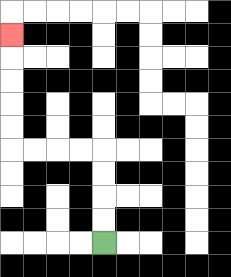{'start': '[4, 10]', 'end': '[0, 1]', 'path_directions': 'U,U,U,U,L,L,L,L,U,U,U,U,U', 'path_coordinates': '[[4, 10], [4, 9], [4, 8], [4, 7], [4, 6], [3, 6], [2, 6], [1, 6], [0, 6], [0, 5], [0, 4], [0, 3], [0, 2], [0, 1]]'}